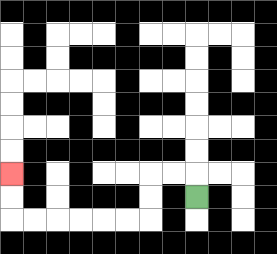{'start': '[8, 8]', 'end': '[0, 7]', 'path_directions': 'U,L,L,D,D,L,L,L,L,L,L,U,U', 'path_coordinates': '[[8, 8], [8, 7], [7, 7], [6, 7], [6, 8], [6, 9], [5, 9], [4, 9], [3, 9], [2, 9], [1, 9], [0, 9], [0, 8], [0, 7]]'}